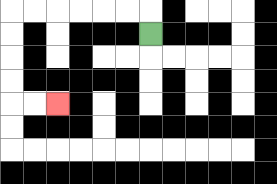{'start': '[6, 1]', 'end': '[2, 4]', 'path_directions': 'U,L,L,L,L,L,L,D,D,D,D,R,R', 'path_coordinates': '[[6, 1], [6, 0], [5, 0], [4, 0], [3, 0], [2, 0], [1, 0], [0, 0], [0, 1], [0, 2], [0, 3], [0, 4], [1, 4], [2, 4]]'}